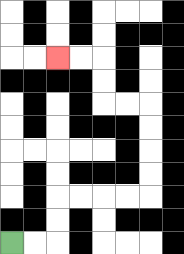{'start': '[0, 10]', 'end': '[2, 2]', 'path_directions': 'R,R,U,U,R,R,R,R,U,U,U,U,L,L,U,U,L,L', 'path_coordinates': '[[0, 10], [1, 10], [2, 10], [2, 9], [2, 8], [3, 8], [4, 8], [5, 8], [6, 8], [6, 7], [6, 6], [6, 5], [6, 4], [5, 4], [4, 4], [4, 3], [4, 2], [3, 2], [2, 2]]'}